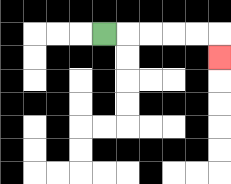{'start': '[4, 1]', 'end': '[9, 2]', 'path_directions': 'R,R,R,R,R,D', 'path_coordinates': '[[4, 1], [5, 1], [6, 1], [7, 1], [8, 1], [9, 1], [9, 2]]'}